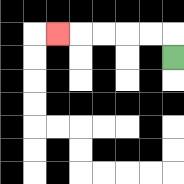{'start': '[7, 2]', 'end': '[2, 1]', 'path_directions': 'U,L,L,L,L,L', 'path_coordinates': '[[7, 2], [7, 1], [6, 1], [5, 1], [4, 1], [3, 1], [2, 1]]'}